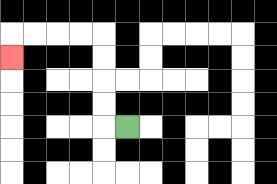{'start': '[5, 5]', 'end': '[0, 2]', 'path_directions': 'L,U,U,U,U,L,L,L,L,D', 'path_coordinates': '[[5, 5], [4, 5], [4, 4], [4, 3], [4, 2], [4, 1], [3, 1], [2, 1], [1, 1], [0, 1], [0, 2]]'}